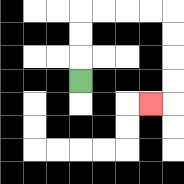{'start': '[3, 3]', 'end': '[6, 4]', 'path_directions': 'U,U,U,R,R,R,R,D,D,D,D,L', 'path_coordinates': '[[3, 3], [3, 2], [3, 1], [3, 0], [4, 0], [5, 0], [6, 0], [7, 0], [7, 1], [7, 2], [7, 3], [7, 4], [6, 4]]'}